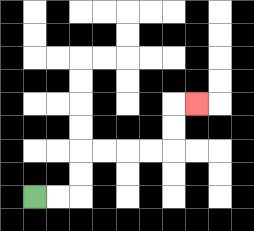{'start': '[1, 8]', 'end': '[8, 4]', 'path_directions': 'R,R,U,U,R,R,R,R,U,U,R', 'path_coordinates': '[[1, 8], [2, 8], [3, 8], [3, 7], [3, 6], [4, 6], [5, 6], [6, 6], [7, 6], [7, 5], [7, 4], [8, 4]]'}